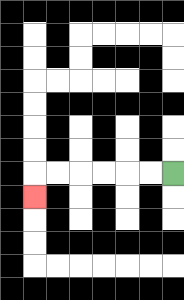{'start': '[7, 7]', 'end': '[1, 8]', 'path_directions': 'L,L,L,L,L,L,D', 'path_coordinates': '[[7, 7], [6, 7], [5, 7], [4, 7], [3, 7], [2, 7], [1, 7], [1, 8]]'}